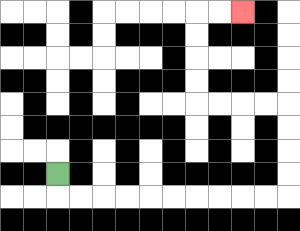{'start': '[2, 7]', 'end': '[10, 0]', 'path_directions': 'D,R,R,R,R,R,R,R,R,R,R,U,U,U,U,L,L,L,L,U,U,U,U,R,R', 'path_coordinates': '[[2, 7], [2, 8], [3, 8], [4, 8], [5, 8], [6, 8], [7, 8], [8, 8], [9, 8], [10, 8], [11, 8], [12, 8], [12, 7], [12, 6], [12, 5], [12, 4], [11, 4], [10, 4], [9, 4], [8, 4], [8, 3], [8, 2], [8, 1], [8, 0], [9, 0], [10, 0]]'}